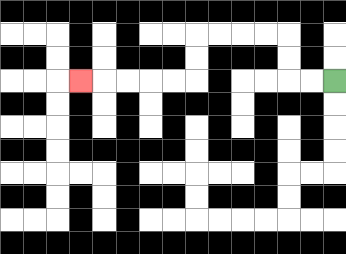{'start': '[14, 3]', 'end': '[3, 3]', 'path_directions': 'L,L,U,U,L,L,L,L,D,D,L,L,L,L,L', 'path_coordinates': '[[14, 3], [13, 3], [12, 3], [12, 2], [12, 1], [11, 1], [10, 1], [9, 1], [8, 1], [8, 2], [8, 3], [7, 3], [6, 3], [5, 3], [4, 3], [3, 3]]'}